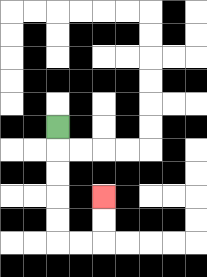{'start': '[2, 5]', 'end': '[4, 8]', 'path_directions': 'D,D,D,D,D,R,R,U,U', 'path_coordinates': '[[2, 5], [2, 6], [2, 7], [2, 8], [2, 9], [2, 10], [3, 10], [4, 10], [4, 9], [4, 8]]'}